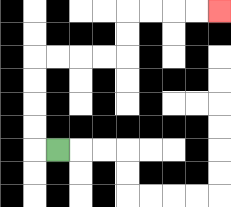{'start': '[2, 6]', 'end': '[9, 0]', 'path_directions': 'L,U,U,U,U,R,R,R,R,U,U,R,R,R,R', 'path_coordinates': '[[2, 6], [1, 6], [1, 5], [1, 4], [1, 3], [1, 2], [2, 2], [3, 2], [4, 2], [5, 2], [5, 1], [5, 0], [6, 0], [7, 0], [8, 0], [9, 0]]'}